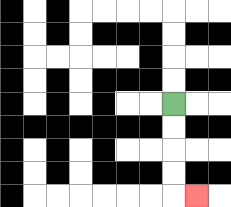{'start': '[7, 4]', 'end': '[8, 8]', 'path_directions': 'D,D,D,D,R', 'path_coordinates': '[[7, 4], [7, 5], [7, 6], [7, 7], [7, 8], [8, 8]]'}